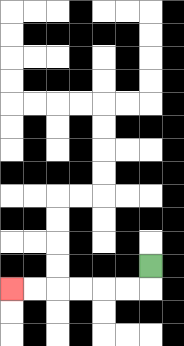{'start': '[6, 11]', 'end': '[0, 12]', 'path_directions': 'D,L,L,L,L,L,L', 'path_coordinates': '[[6, 11], [6, 12], [5, 12], [4, 12], [3, 12], [2, 12], [1, 12], [0, 12]]'}